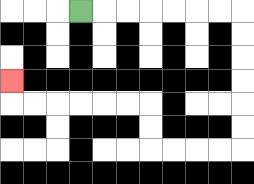{'start': '[3, 0]', 'end': '[0, 3]', 'path_directions': 'R,R,R,R,R,R,R,D,D,D,D,D,D,L,L,L,L,U,U,L,L,L,L,L,L,U', 'path_coordinates': '[[3, 0], [4, 0], [5, 0], [6, 0], [7, 0], [8, 0], [9, 0], [10, 0], [10, 1], [10, 2], [10, 3], [10, 4], [10, 5], [10, 6], [9, 6], [8, 6], [7, 6], [6, 6], [6, 5], [6, 4], [5, 4], [4, 4], [3, 4], [2, 4], [1, 4], [0, 4], [0, 3]]'}